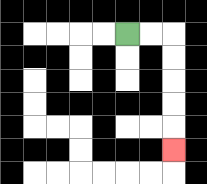{'start': '[5, 1]', 'end': '[7, 6]', 'path_directions': 'R,R,D,D,D,D,D', 'path_coordinates': '[[5, 1], [6, 1], [7, 1], [7, 2], [7, 3], [7, 4], [7, 5], [7, 6]]'}